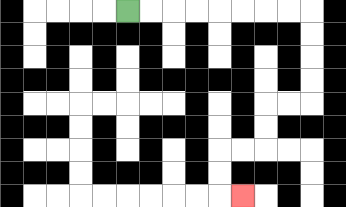{'start': '[5, 0]', 'end': '[10, 8]', 'path_directions': 'R,R,R,R,R,R,R,R,D,D,D,D,L,L,D,D,L,L,D,D,R', 'path_coordinates': '[[5, 0], [6, 0], [7, 0], [8, 0], [9, 0], [10, 0], [11, 0], [12, 0], [13, 0], [13, 1], [13, 2], [13, 3], [13, 4], [12, 4], [11, 4], [11, 5], [11, 6], [10, 6], [9, 6], [9, 7], [9, 8], [10, 8]]'}